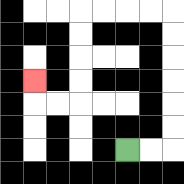{'start': '[5, 6]', 'end': '[1, 3]', 'path_directions': 'R,R,U,U,U,U,U,U,L,L,L,L,D,D,D,D,L,L,U', 'path_coordinates': '[[5, 6], [6, 6], [7, 6], [7, 5], [7, 4], [7, 3], [7, 2], [7, 1], [7, 0], [6, 0], [5, 0], [4, 0], [3, 0], [3, 1], [3, 2], [3, 3], [3, 4], [2, 4], [1, 4], [1, 3]]'}